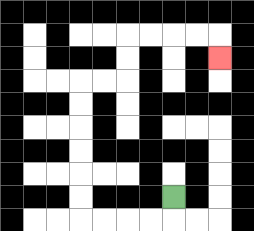{'start': '[7, 8]', 'end': '[9, 2]', 'path_directions': 'D,L,L,L,L,U,U,U,U,U,U,R,R,U,U,R,R,R,R,D', 'path_coordinates': '[[7, 8], [7, 9], [6, 9], [5, 9], [4, 9], [3, 9], [3, 8], [3, 7], [3, 6], [3, 5], [3, 4], [3, 3], [4, 3], [5, 3], [5, 2], [5, 1], [6, 1], [7, 1], [8, 1], [9, 1], [9, 2]]'}